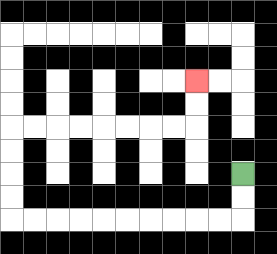{'start': '[10, 7]', 'end': '[8, 3]', 'path_directions': 'D,D,L,L,L,L,L,L,L,L,L,L,U,U,U,U,R,R,R,R,R,R,R,R,U,U', 'path_coordinates': '[[10, 7], [10, 8], [10, 9], [9, 9], [8, 9], [7, 9], [6, 9], [5, 9], [4, 9], [3, 9], [2, 9], [1, 9], [0, 9], [0, 8], [0, 7], [0, 6], [0, 5], [1, 5], [2, 5], [3, 5], [4, 5], [5, 5], [6, 5], [7, 5], [8, 5], [8, 4], [8, 3]]'}